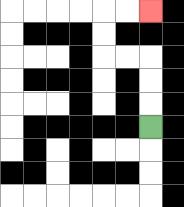{'start': '[6, 5]', 'end': '[6, 0]', 'path_directions': 'U,U,U,L,L,U,U,R,R', 'path_coordinates': '[[6, 5], [6, 4], [6, 3], [6, 2], [5, 2], [4, 2], [4, 1], [4, 0], [5, 0], [6, 0]]'}